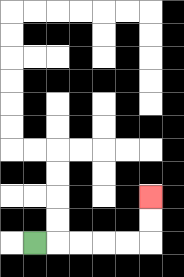{'start': '[1, 10]', 'end': '[6, 8]', 'path_directions': 'R,R,R,R,R,U,U', 'path_coordinates': '[[1, 10], [2, 10], [3, 10], [4, 10], [5, 10], [6, 10], [6, 9], [6, 8]]'}